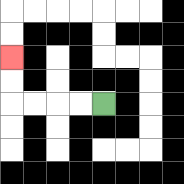{'start': '[4, 4]', 'end': '[0, 2]', 'path_directions': 'L,L,L,L,U,U', 'path_coordinates': '[[4, 4], [3, 4], [2, 4], [1, 4], [0, 4], [0, 3], [0, 2]]'}